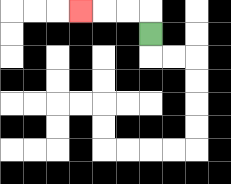{'start': '[6, 1]', 'end': '[3, 0]', 'path_directions': 'U,L,L,L', 'path_coordinates': '[[6, 1], [6, 0], [5, 0], [4, 0], [3, 0]]'}